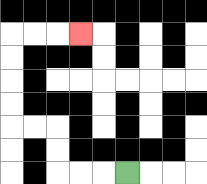{'start': '[5, 7]', 'end': '[3, 1]', 'path_directions': 'L,L,L,U,U,L,L,U,U,U,U,R,R,R', 'path_coordinates': '[[5, 7], [4, 7], [3, 7], [2, 7], [2, 6], [2, 5], [1, 5], [0, 5], [0, 4], [0, 3], [0, 2], [0, 1], [1, 1], [2, 1], [3, 1]]'}